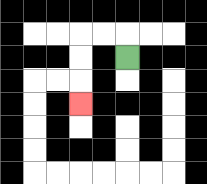{'start': '[5, 2]', 'end': '[3, 4]', 'path_directions': 'U,L,L,D,D,D', 'path_coordinates': '[[5, 2], [5, 1], [4, 1], [3, 1], [3, 2], [3, 3], [3, 4]]'}